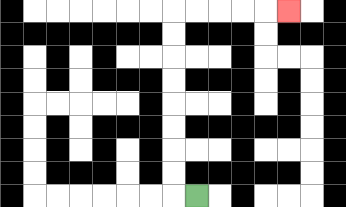{'start': '[8, 8]', 'end': '[12, 0]', 'path_directions': 'L,U,U,U,U,U,U,U,U,R,R,R,R,R', 'path_coordinates': '[[8, 8], [7, 8], [7, 7], [7, 6], [7, 5], [7, 4], [7, 3], [7, 2], [7, 1], [7, 0], [8, 0], [9, 0], [10, 0], [11, 0], [12, 0]]'}